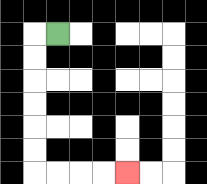{'start': '[2, 1]', 'end': '[5, 7]', 'path_directions': 'L,D,D,D,D,D,D,R,R,R,R', 'path_coordinates': '[[2, 1], [1, 1], [1, 2], [1, 3], [1, 4], [1, 5], [1, 6], [1, 7], [2, 7], [3, 7], [4, 7], [5, 7]]'}